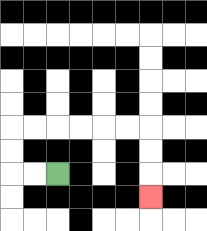{'start': '[2, 7]', 'end': '[6, 8]', 'path_directions': 'L,L,U,U,R,R,R,R,R,R,D,D,D', 'path_coordinates': '[[2, 7], [1, 7], [0, 7], [0, 6], [0, 5], [1, 5], [2, 5], [3, 5], [4, 5], [5, 5], [6, 5], [6, 6], [6, 7], [6, 8]]'}